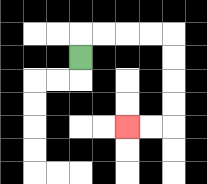{'start': '[3, 2]', 'end': '[5, 5]', 'path_directions': 'U,R,R,R,R,D,D,D,D,L,L', 'path_coordinates': '[[3, 2], [3, 1], [4, 1], [5, 1], [6, 1], [7, 1], [7, 2], [7, 3], [7, 4], [7, 5], [6, 5], [5, 5]]'}